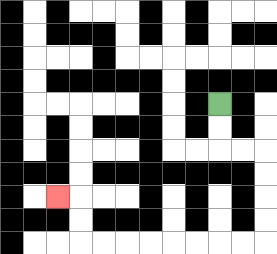{'start': '[9, 4]', 'end': '[2, 8]', 'path_directions': 'D,D,R,R,D,D,D,D,L,L,L,L,L,L,L,L,U,U,L', 'path_coordinates': '[[9, 4], [9, 5], [9, 6], [10, 6], [11, 6], [11, 7], [11, 8], [11, 9], [11, 10], [10, 10], [9, 10], [8, 10], [7, 10], [6, 10], [5, 10], [4, 10], [3, 10], [3, 9], [3, 8], [2, 8]]'}